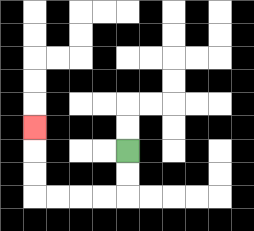{'start': '[5, 6]', 'end': '[1, 5]', 'path_directions': 'D,D,L,L,L,L,U,U,U', 'path_coordinates': '[[5, 6], [5, 7], [5, 8], [4, 8], [3, 8], [2, 8], [1, 8], [1, 7], [1, 6], [1, 5]]'}